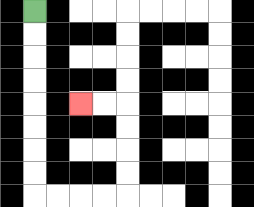{'start': '[1, 0]', 'end': '[3, 4]', 'path_directions': 'D,D,D,D,D,D,D,D,R,R,R,R,U,U,U,U,L,L', 'path_coordinates': '[[1, 0], [1, 1], [1, 2], [1, 3], [1, 4], [1, 5], [1, 6], [1, 7], [1, 8], [2, 8], [3, 8], [4, 8], [5, 8], [5, 7], [5, 6], [5, 5], [5, 4], [4, 4], [3, 4]]'}